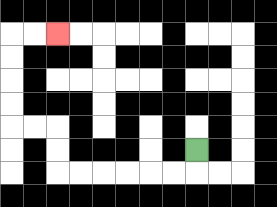{'start': '[8, 6]', 'end': '[2, 1]', 'path_directions': 'D,L,L,L,L,L,L,U,U,L,L,U,U,U,U,R,R', 'path_coordinates': '[[8, 6], [8, 7], [7, 7], [6, 7], [5, 7], [4, 7], [3, 7], [2, 7], [2, 6], [2, 5], [1, 5], [0, 5], [0, 4], [0, 3], [0, 2], [0, 1], [1, 1], [2, 1]]'}